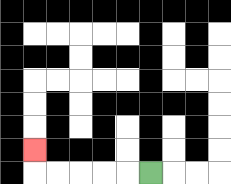{'start': '[6, 7]', 'end': '[1, 6]', 'path_directions': 'L,L,L,L,L,U', 'path_coordinates': '[[6, 7], [5, 7], [4, 7], [3, 7], [2, 7], [1, 7], [1, 6]]'}